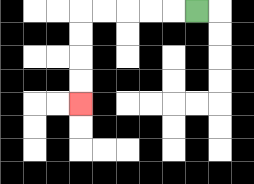{'start': '[8, 0]', 'end': '[3, 4]', 'path_directions': 'L,L,L,L,L,D,D,D,D', 'path_coordinates': '[[8, 0], [7, 0], [6, 0], [5, 0], [4, 0], [3, 0], [3, 1], [3, 2], [3, 3], [3, 4]]'}